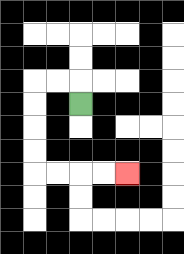{'start': '[3, 4]', 'end': '[5, 7]', 'path_directions': 'U,L,L,D,D,D,D,R,R,R,R', 'path_coordinates': '[[3, 4], [3, 3], [2, 3], [1, 3], [1, 4], [1, 5], [1, 6], [1, 7], [2, 7], [3, 7], [4, 7], [5, 7]]'}